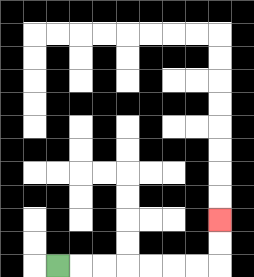{'start': '[2, 11]', 'end': '[9, 9]', 'path_directions': 'R,R,R,R,R,R,R,U,U', 'path_coordinates': '[[2, 11], [3, 11], [4, 11], [5, 11], [6, 11], [7, 11], [8, 11], [9, 11], [9, 10], [9, 9]]'}